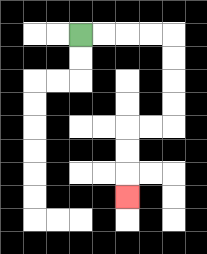{'start': '[3, 1]', 'end': '[5, 8]', 'path_directions': 'R,R,R,R,D,D,D,D,L,L,D,D,D', 'path_coordinates': '[[3, 1], [4, 1], [5, 1], [6, 1], [7, 1], [7, 2], [7, 3], [7, 4], [7, 5], [6, 5], [5, 5], [5, 6], [5, 7], [5, 8]]'}